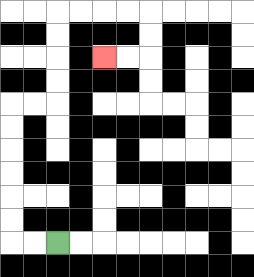{'start': '[2, 10]', 'end': '[4, 2]', 'path_directions': 'L,L,U,U,U,U,U,U,R,R,U,U,U,U,R,R,R,R,D,D,L,L', 'path_coordinates': '[[2, 10], [1, 10], [0, 10], [0, 9], [0, 8], [0, 7], [0, 6], [0, 5], [0, 4], [1, 4], [2, 4], [2, 3], [2, 2], [2, 1], [2, 0], [3, 0], [4, 0], [5, 0], [6, 0], [6, 1], [6, 2], [5, 2], [4, 2]]'}